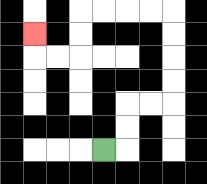{'start': '[4, 6]', 'end': '[1, 1]', 'path_directions': 'R,U,U,R,R,U,U,U,U,L,L,L,L,D,D,L,L,U', 'path_coordinates': '[[4, 6], [5, 6], [5, 5], [5, 4], [6, 4], [7, 4], [7, 3], [7, 2], [7, 1], [7, 0], [6, 0], [5, 0], [4, 0], [3, 0], [3, 1], [3, 2], [2, 2], [1, 2], [1, 1]]'}